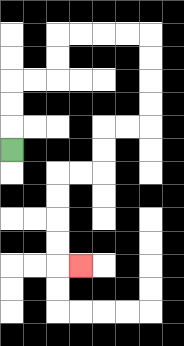{'start': '[0, 6]', 'end': '[3, 11]', 'path_directions': 'U,U,U,R,R,U,U,R,R,R,R,D,D,D,D,L,L,D,D,L,L,D,D,D,D,R', 'path_coordinates': '[[0, 6], [0, 5], [0, 4], [0, 3], [1, 3], [2, 3], [2, 2], [2, 1], [3, 1], [4, 1], [5, 1], [6, 1], [6, 2], [6, 3], [6, 4], [6, 5], [5, 5], [4, 5], [4, 6], [4, 7], [3, 7], [2, 7], [2, 8], [2, 9], [2, 10], [2, 11], [3, 11]]'}